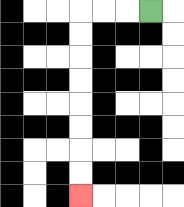{'start': '[6, 0]', 'end': '[3, 8]', 'path_directions': 'L,L,L,D,D,D,D,D,D,D,D', 'path_coordinates': '[[6, 0], [5, 0], [4, 0], [3, 0], [3, 1], [3, 2], [3, 3], [3, 4], [3, 5], [3, 6], [3, 7], [3, 8]]'}